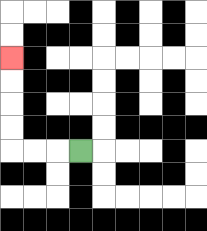{'start': '[3, 6]', 'end': '[0, 2]', 'path_directions': 'L,L,L,U,U,U,U', 'path_coordinates': '[[3, 6], [2, 6], [1, 6], [0, 6], [0, 5], [0, 4], [0, 3], [0, 2]]'}